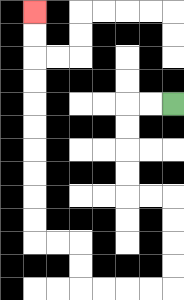{'start': '[7, 4]', 'end': '[1, 0]', 'path_directions': 'L,L,D,D,D,D,R,R,D,D,D,D,L,L,L,L,U,U,L,L,U,U,U,U,U,U,U,U,U,U', 'path_coordinates': '[[7, 4], [6, 4], [5, 4], [5, 5], [5, 6], [5, 7], [5, 8], [6, 8], [7, 8], [7, 9], [7, 10], [7, 11], [7, 12], [6, 12], [5, 12], [4, 12], [3, 12], [3, 11], [3, 10], [2, 10], [1, 10], [1, 9], [1, 8], [1, 7], [1, 6], [1, 5], [1, 4], [1, 3], [1, 2], [1, 1], [1, 0]]'}